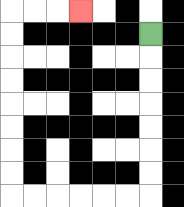{'start': '[6, 1]', 'end': '[3, 0]', 'path_directions': 'D,D,D,D,D,D,D,L,L,L,L,L,L,U,U,U,U,U,U,U,U,R,R,R', 'path_coordinates': '[[6, 1], [6, 2], [6, 3], [6, 4], [6, 5], [6, 6], [6, 7], [6, 8], [5, 8], [4, 8], [3, 8], [2, 8], [1, 8], [0, 8], [0, 7], [0, 6], [0, 5], [0, 4], [0, 3], [0, 2], [0, 1], [0, 0], [1, 0], [2, 0], [3, 0]]'}